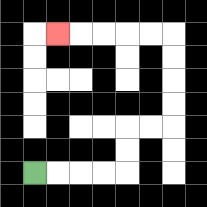{'start': '[1, 7]', 'end': '[2, 1]', 'path_directions': 'R,R,R,R,U,U,R,R,U,U,U,U,L,L,L,L,L', 'path_coordinates': '[[1, 7], [2, 7], [3, 7], [4, 7], [5, 7], [5, 6], [5, 5], [6, 5], [7, 5], [7, 4], [7, 3], [7, 2], [7, 1], [6, 1], [5, 1], [4, 1], [3, 1], [2, 1]]'}